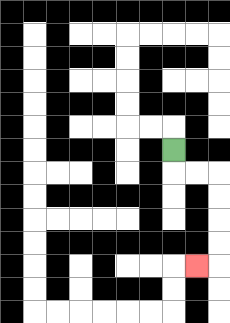{'start': '[7, 6]', 'end': '[8, 11]', 'path_directions': 'D,R,R,D,D,D,D,L', 'path_coordinates': '[[7, 6], [7, 7], [8, 7], [9, 7], [9, 8], [9, 9], [9, 10], [9, 11], [8, 11]]'}